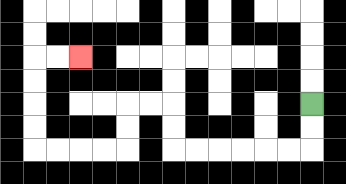{'start': '[13, 4]', 'end': '[3, 2]', 'path_directions': 'D,D,L,L,L,L,L,L,U,U,L,L,D,D,L,L,L,L,U,U,U,U,R,R', 'path_coordinates': '[[13, 4], [13, 5], [13, 6], [12, 6], [11, 6], [10, 6], [9, 6], [8, 6], [7, 6], [7, 5], [7, 4], [6, 4], [5, 4], [5, 5], [5, 6], [4, 6], [3, 6], [2, 6], [1, 6], [1, 5], [1, 4], [1, 3], [1, 2], [2, 2], [3, 2]]'}